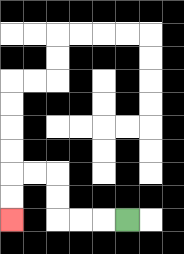{'start': '[5, 9]', 'end': '[0, 9]', 'path_directions': 'L,L,L,U,U,L,L,D,D', 'path_coordinates': '[[5, 9], [4, 9], [3, 9], [2, 9], [2, 8], [2, 7], [1, 7], [0, 7], [0, 8], [0, 9]]'}